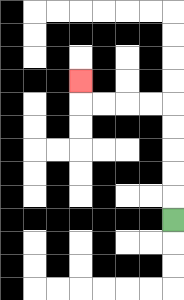{'start': '[7, 9]', 'end': '[3, 3]', 'path_directions': 'U,U,U,U,U,L,L,L,L,U', 'path_coordinates': '[[7, 9], [7, 8], [7, 7], [7, 6], [7, 5], [7, 4], [6, 4], [5, 4], [4, 4], [3, 4], [3, 3]]'}